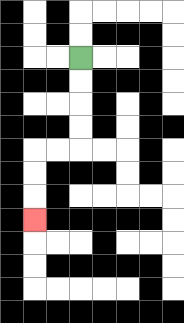{'start': '[3, 2]', 'end': '[1, 9]', 'path_directions': 'D,D,D,D,L,L,D,D,D', 'path_coordinates': '[[3, 2], [3, 3], [3, 4], [3, 5], [3, 6], [2, 6], [1, 6], [1, 7], [1, 8], [1, 9]]'}